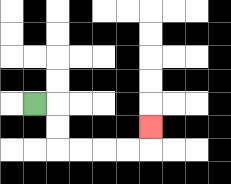{'start': '[1, 4]', 'end': '[6, 5]', 'path_directions': 'R,D,D,R,R,R,R,U', 'path_coordinates': '[[1, 4], [2, 4], [2, 5], [2, 6], [3, 6], [4, 6], [5, 6], [6, 6], [6, 5]]'}